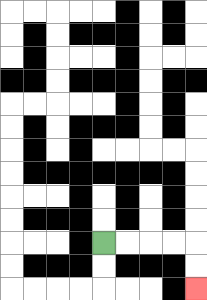{'start': '[4, 10]', 'end': '[8, 12]', 'path_directions': 'R,R,R,R,D,D', 'path_coordinates': '[[4, 10], [5, 10], [6, 10], [7, 10], [8, 10], [8, 11], [8, 12]]'}